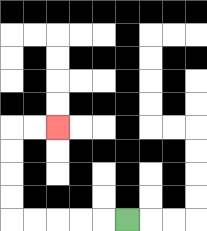{'start': '[5, 9]', 'end': '[2, 5]', 'path_directions': 'L,L,L,L,L,U,U,U,U,R,R', 'path_coordinates': '[[5, 9], [4, 9], [3, 9], [2, 9], [1, 9], [0, 9], [0, 8], [0, 7], [0, 6], [0, 5], [1, 5], [2, 5]]'}